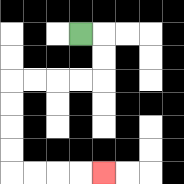{'start': '[3, 1]', 'end': '[4, 7]', 'path_directions': 'R,D,D,L,L,L,L,D,D,D,D,R,R,R,R', 'path_coordinates': '[[3, 1], [4, 1], [4, 2], [4, 3], [3, 3], [2, 3], [1, 3], [0, 3], [0, 4], [0, 5], [0, 6], [0, 7], [1, 7], [2, 7], [3, 7], [4, 7]]'}